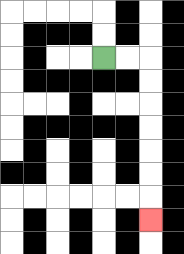{'start': '[4, 2]', 'end': '[6, 9]', 'path_directions': 'R,R,D,D,D,D,D,D,D', 'path_coordinates': '[[4, 2], [5, 2], [6, 2], [6, 3], [6, 4], [6, 5], [6, 6], [6, 7], [6, 8], [6, 9]]'}